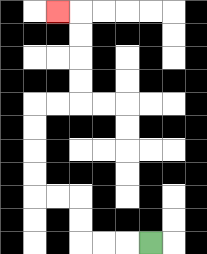{'start': '[6, 10]', 'end': '[2, 0]', 'path_directions': 'L,L,L,U,U,L,L,U,U,U,U,R,R,U,U,U,U,L', 'path_coordinates': '[[6, 10], [5, 10], [4, 10], [3, 10], [3, 9], [3, 8], [2, 8], [1, 8], [1, 7], [1, 6], [1, 5], [1, 4], [2, 4], [3, 4], [3, 3], [3, 2], [3, 1], [3, 0], [2, 0]]'}